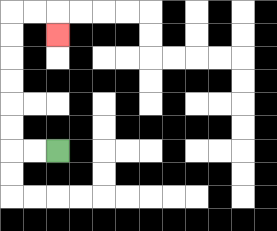{'start': '[2, 6]', 'end': '[2, 1]', 'path_directions': 'L,L,U,U,U,U,U,U,R,R,D', 'path_coordinates': '[[2, 6], [1, 6], [0, 6], [0, 5], [0, 4], [0, 3], [0, 2], [0, 1], [0, 0], [1, 0], [2, 0], [2, 1]]'}